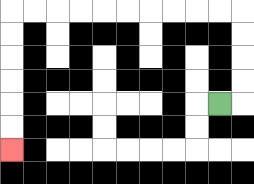{'start': '[9, 4]', 'end': '[0, 6]', 'path_directions': 'R,U,U,U,U,L,L,L,L,L,L,L,L,L,L,D,D,D,D,D,D', 'path_coordinates': '[[9, 4], [10, 4], [10, 3], [10, 2], [10, 1], [10, 0], [9, 0], [8, 0], [7, 0], [6, 0], [5, 0], [4, 0], [3, 0], [2, 0], [1, 0], [0, 0], [0, 1], [0, 2], [0, 3], [0, 4], [0, 5], [0, 6]]'}